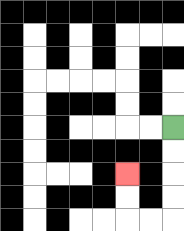{'start': '[7, 5]', 'end': '[5, 7]', 'path_directions': 'D,D,D,D,L,L,U,U', 'path_coordinates': '[[7, 5], [7, 6], [7, 7], [7, 8], [7, 9], [6, 9], [5, 9], [5, 8], [5, 7]]'}